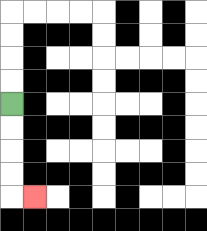{'start': '[0, 4]', 'end': '[1, 8]', 'path_directions': 'D,D,D,D,R', 'path_coordinates': '[[0, 4], [0, 5], [0, 6], [0, 7], [0, 8], [1, 8]]'}